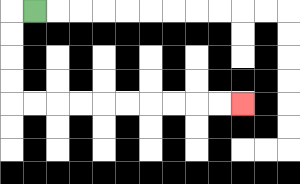{'start': '[1, 0]', 'end': '[10, 4]', 'path_directions': 'L,D,D,D,D,R,R,R,R,R,R,R,R,R,R', 'path_coordinates': '[[1, 0], [0, 0], [0, 1], [0, 2], [0, 3], [0, 4], [1, 4], [2, 4], [3, 4], [4, 4], [5, 4], [6, 4], [7, 4], [8, 4], [9, 4], [10, 4]]'}